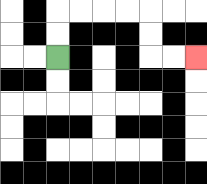{'start': '[2, 2]', 'end': '[8, 2]', 'path_directions': 'U,U,R,R,R,R,D,D,R,R', 'path_coordinates': '[[2, 2], [2, 1], [2, 0], [3, 0], [4, 0], [5, 0], [6, 0], [6, 1], [6, 2], [7, 2], [8, 2]]'}